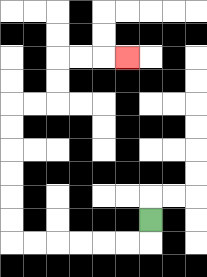{'start': '[6, 9]', 'end': '[5, 2]', 'path_directions': 'D,L,L,L,L,L,L,U,U,U,U,U,U,R,R,U,U,R,R,R', 'path_coordinates': '[[6, 9], [6, 10], [5, 10], [4, 10], [3, 10], [2, 10], [1, 10], [0, 10], [0, 9], [0, 8], [0, 7], [0, 6], [0, 5], [0, 4], [1, 4], [2, 4], [2, 3], [2, 2], [3, 2], [4, 2], [5, 2]]'}